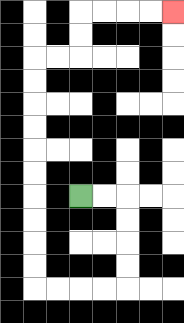{'start': '[3, 8]', 'end': '[7, 0]', 'path_directions': 'R,R,D,D,D,D,L,L,L,L,U,U,U,U,U,U,U,U,U,U,R,R,U,U,R,R,R,R', 'path_coordinates': '[[3, 8], [4, 8], [5, 8], [5, 9], [5, 10], [5, 11], [5, 12], [4, 12], [3, 12], [2, 12], [1, 12], [1, 11], [1, 10], [1, 9], [1, 8], [1, 7], [1, 6], [1, 5], [1, 4], [1, 3], [1, 2], [2, 2], [3, 2], [3, 1], [3, 0], [4, 0], [5, 0], [6, 0], [7, 0]]'}